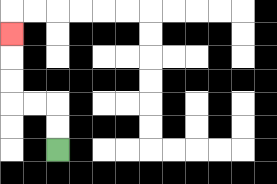{'start': '[2, 6]', 'end': '[0, 1]', 'path_directions': 'U,U,L,L,U,U,U', 'path_coordinates': '[[2, 6], [2, 5], [2, 4], [1, 4], [0, 4], [0, 3], [0, 2], [0, 1]]'}